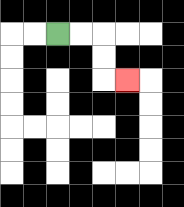{'start': '[2, 1]', 'end': '[5, 3]', 'path_directions': 'R,R,D,D,R', 'path_coordinates': '[[2, 1], [3, 1], [4, 1], [4, 2], [4, 3], [5, 3]]'}